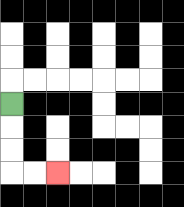{'start': '[0, 4]', 'end': '[2, 7]', 'path_directions': 'D,D,D,R,R', 'path_coordinates': '[[0, 4], [0, 5], [0, 6], [0, 7], [1, 7], [2, 7]]'}